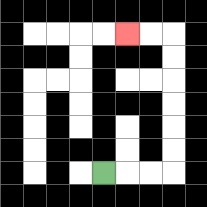{'start': '[4, 7]', 'end': '[5, 1]', 'path_directions': 'R,R,R,U,U,U,U,U,U,L,L', 'path_coordinates': '[[4, 7], [5, 7], [6, 7], [7, 7], [7, 6], [7, 5], [7, 4], [7, 3], [7, 2], [7, 1], [6, 1], [5, 1]]'}